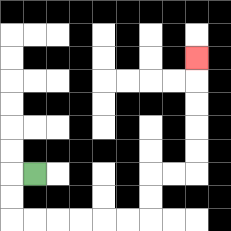{'start': '[1, 7]', 'end': '[8, 2]', 'path_directions': 'L,D,D,R,R,R,R,R,R,U,U,R,R,U,U,U,U,U', 'path_coordinates': '[[1, 7], [0, 7], [0, 8], [0, 9], [1, 9], [2, 9], [3, 9], [4, 9], [5, 9], [6, 9], [6, 8], [6, 7], [7, 7], [8, 7], [8, 6], [8, 5], [8, 4], [8, 3], [8, 2]]'}